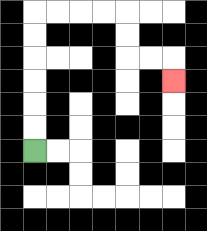{'start': '[1, 6]', 'end': '[7, 3]', 'path_directions': 'U,U,U,U,U,U,R,R,R,R,D,D,R,R,D', 'path_coordinates': '[[1, 6], [1, 5], [1, 4], [1, 3], [1, 2], [1, 1], [1, 0], [2, 0], [3, 0], [4, 0], [5, 0], [5, 1], [5, 2], [6, 2], [7, 2], [7, 3]]'}